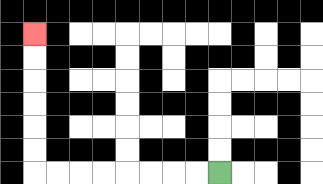{'start': '[9, 7]', 'end': '[1, 1]', 'path_directions': 'L,L,L,L,L,L,L,L,U,U,U,U,U,U', 'path_coordinates': '[[9, 7], [8, 7], [7, 7], [6, 7], [5, 7], [4, 7], [3, 7], [2, 7], [1, 7], [1, 6], [1, 5], [1, 4], [1, 3], [1, 2], [1, 1]]'}